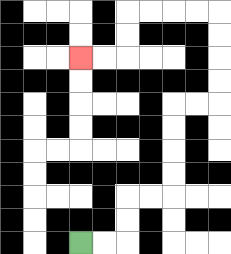{'start': '[3, 10]', 'end': '[3, 2]', 'path_directions': 'R,R,U,U,R,R,U,U,U,U,R,R,U,U,U,U,L,L,L,L,D,D,L,L', 'path_coordinates': '[[3, 10], [4, 10], [5, 10], [5, 9], [5, 8], [6, 8], [7, 8], [7, 7], [7, 6], [7, 5], [7, 4], [8, 4], [9, 4], [9, 3], [9, 2], [9, 1], [9, 0], [8, 0], [7, 0], [6, 0], [5, 0], [5, 1], [5, 2], [4, 2], [3, 2]]'}